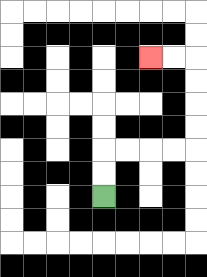{'start': '[4, 8]', 'end': '[6, 2]', 'path_directions': 'U,U,R,R,R,R,U,U,U,U,L,L', 'path_coordinates': '[[4, 8], [4, 7], [4, 6], [5, 6], [6, 6], [7, 6], [8, 6], [8, 5], [8, 4], [8, 3], [8, 2], [7, 2], [6, 2]]'}